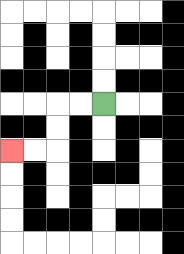{'start': '[4, 4]', 'end': '[0, 6]', 'path_directions': 'L,L,D,D,L,L', 'path_coordinates': '[[4, 4], [3, 4], [2, 4], [2, 5], [2, 6], [1, 6], [0, 6]]'}